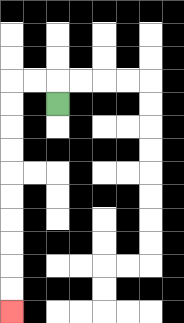{'start': '[2, 4]', 'end': '[0, 13]', 'path_directions': 'U,L,L,D,D,D,D,D,D,D,D,D,D', 'path_coordinates': '[[2, 4], [2, 3], [1, 3], [0, 3], [0, 4], [0, 5], [0, 6], [0, 7], [0, 8], [0, 9], [0, 10], [0, 11], [0, 12], [0, 13]]'}